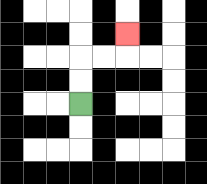{'start': '[3, 4]', 'end': '[5, 1]', 'path_directions': 'U,U,R,R,U', 'path_coordinates': '[[3, 4], [3, 3], [3, 2], [4, 2], [5, 2], [5, 1]]'}